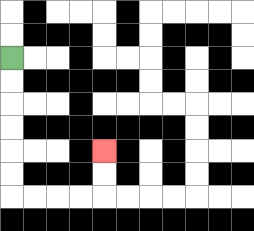{'start': '[0, 2]', 'end': '[4, 6]', 'path_directions': 'D,D,D,D,D,D,R,R,R,R,U,U', 'path_coordinates': '[[0, 2], [0, 3], [0, 4], [0, 5], [0, 6], [0, 7], [0, 8], [1, 8], [2, 8], [3, 8], [4, 8], [4, 7], [4, 6]]'}